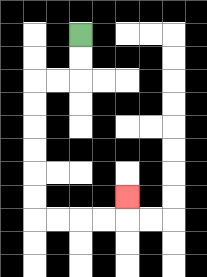{'start': '[3, 1]', 'end': '[5, 8]', 'path_directions': 'D,D,L,L,D,D,D,D,D,D,R,R,R,R,U', 'path_coordinates': '[[3, 1], [3, 2], [3, 3], [2, 3], [1, 3], [1, 4], [1, 5], [1, 6], [1, 7], [1, 8], [1, 9], [2, 9], [3, 9], [4, 9], [5, 9], [5, 8]]'}